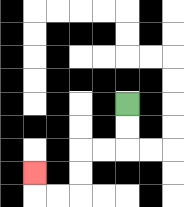{'start': '[5, 4]', 'end': '[1, 7]', 'path_directions': 'D,D,L,L,D,D,L,L,U', 'path_coordinates': '[[5, 4], [5, 5], [5, 6], [4, 6], [3, 6], [3, 7], [3, 8], [2, 8], [1, 8], [1, 7]]'}